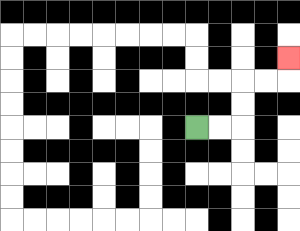{'start': '[8, 5]', 'end': '[12, 2]', 'path_directions': 'R,R,U,U,R,R,U', 'path_coordinates': '[[8, 5], [9, 5], [10, 5], [10, 4], [10, 3], [11, 3], [12, 3], [12, 2]]'}